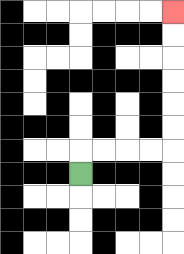{'start': '[3, 7]', 'end': '[7, 0]', 'path_directions': 'U,R,R,R,R,U,U,U,U,U,U', 'path_coordinates': '[[3, 7], [3, 6], [4, 6], [5, 6], [6, 6], [7, 6], [7, 5], [7, 4], [7, 3], [7, 2], [7, 1], [7, 0]]'}